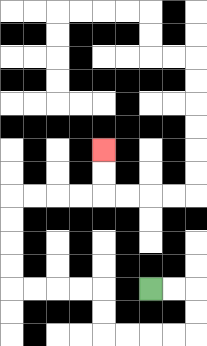{'start': '[6, 12]', 'end': '[4, 6]', 'path_directions': 'R,R,D,D,L,L,L,L,U,U,L,L,L,L,U,U,U,U,R,R,R,R,U,U', 'path_coordinates': '[[6, 12], [7, 12], [8, 12], [8, 13], [8, 14], [7, 14], [6, 14], [5, 14], [4, 14], [4, 13], [4, 12], [3, 12], [2, 12], [1, 12], [0, 12], [0, 11], [0, 10], [0, 9], [0, 8], [1, 8], [2, 8], [3, 8], [4, 8], [4, 7], [4, 6]]'}